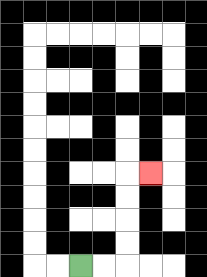{'start': '[3, 11]', 'end': '[6, 7]', 'path_directions': 'R,R,U,U,U,U,R', 'path_coordinates': '[[3, 11], [4, 11], [5, 11], [5, 10], [5, 9], [5, 8], [5, 7], [6, 7]]'}